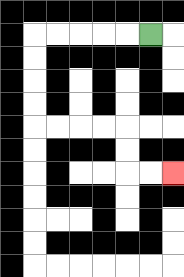{'start': '[6, 1]', 'end': '[7, 7]', 'path_directions': 'L,L,L,L,L,D,D,D,D,R,R,R,R,D,D,R,R', 'path_coordinates': '[[6, 1], [5, 1], [4, 1], [3, 1], [2, 1], [1, 1], [1, 2], [1, 3], [1, 4], [1, 5], [2, 5], [3, 5], [4, 5], [5, 5], [5, 6], [5, 7], [6, 7], [7, 7]]'}